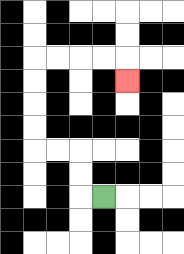{'start': '[4, 8]', 'end': '[5, 3]', 'path_directions': 'L,U,U,L,L,U,U,U,U,R,R,R,R,D', 'path_coordinates': '[[4, 8], [3, 8], [3, 7], [3, 6], [2, 6], [1, 6], [1, 5], [1, 4], [1, 3], [1, 2], [2, 2], [3, 2], [4, 2], [5, 2], [5, 3]]'}